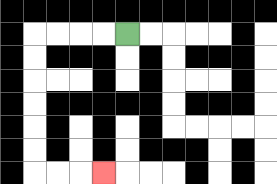{'start': '[5, 1]', 'end': '[4, 7]', 'path_directions': 'L,L,L,L,D,D,D,D,D,D,R,R,R', 'path_coordinates': '[[5, 1], [4, 1], [3, 1], [2, 1], [1, 1], [1, 2], [1, 3], [1, 4], [1, 5], [1, 6], [1, 7], [2, 7], [3, 7], [4, 7]]'}